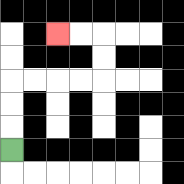{'start': '[0, 6]', 'end': '[2, 1]', 'path_directions': 'U,U,U,R,R,R,R,U,U,L,L', 'path_coordinates': '[[0, 6], [0, 5], [0, 4], [0, 3], [1, 3], [2, 3], [3, 3], [4, 3], [4, 2], [4, 1], [3, 1], [2, 1]]'}